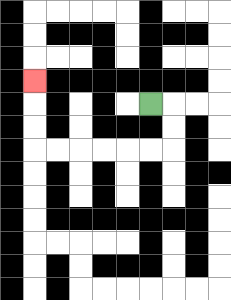{'start': '[6, 4]', 'end': '[1, 3]', 'path_directions': 'R,D,D,L,L,L,L,L,L,U,U,U', 'path_coordinates': '[[6, 4], [7, 4], [7, 5], [7, 6], [6, 6], [5, 6], [4, 6], [3, 6], [2, 6], [1, 6], [1, 5], [1, 4], [1, 3]]'}